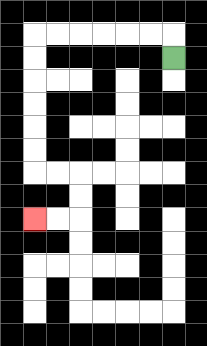{'start': '[7, 2]', 'end': '[1, 9]', 'path_directions': 'U,L,L,L,L,L,L,D,D,D,D,D,D,R,R,D,D,L,L', 'path_coordinates': '[[7, 2], [7, 1], [6, 1], [5, 1], [4, 1], [3, 1], [2, 1], [1, 1], [1, 2], [1, 3], [1, 4], [1, 5], [1, 6], [1, 7], [2, 7], [3, 7], [3, 8], [3, 9], [2, 9], [1, 9]]'}